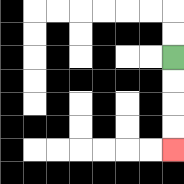{'start': '[7, 2]', 'end': '[7, 6]', 'path_directions': 'D,D,D,D', 'path_coordinates': '[[7, 2], [7, 3], [7, 4], [7, 5], [7, 6]]'}